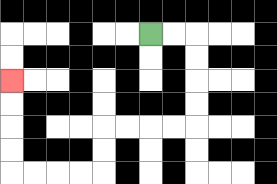{'start': '[6, 1]', 'end': '[0, 3]', 'path_directions': 'R,R,D,D,D,D,L,L,L,L,D,D,L,L,L,L,U,U,U,U', 'path_coordinates': '[[6, 1], [7, 1], [8, 1], [8, 2], [8, 3], [8, 4], [8, 5], [7, 5], [6, 5], [5, 5], [4, 5], [4, 6], [4, 7], [3, 7], [2, 7], [1, 7], [0, 7], [0, 6], [0, 5], [0, 4], [0, 3]]'}